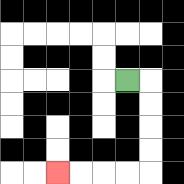{'start': '[5, 3]', 'end': '[2, 7]', 'path_directions': 'R,D,D,D,D,L,L,L,L', 'path_coordinates': '[[5, 3], [6, 3], [6, 4], [6, 5], [6, 6], [6, 7], [5, 7], [4, 7], [3, 7], [2, 7]]'}